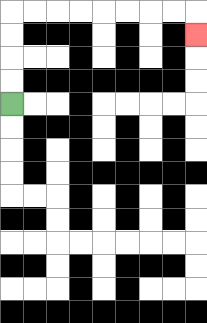{'start': '[0, 4]', 'end': '[8, 1]', 'path_directions': 'U,U,U,U,R,R,R,R,R,R,R,R,D', 'path_coordinates': '[[0, 4], [0, 3], [0, 2], [0, 1], [0, 0], [1, 0], [2, 0], [3, 0], [4, 0], [5, 0], [6, 0], [7, 0], [8, 0], [8, 1]]'}